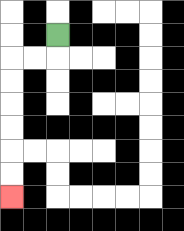{'start': '[2, 1]', 'end': '[0, 8]', 'path_directions': 'D,L,L,D,D,D,D,D,D', 'path_coordinates': '[[2, 1], [2, 2], [1, 2], [0, 2], [0, 3], [0, 4], [0, 5], [0, 6], [0, 7], [0, 8]]'}